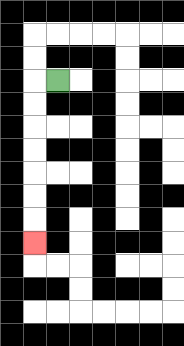{'start': '[2, 3]', 'end': '[1, 10]', 'path_directions': 'L,D,D,D,D,D,D,D', 'path_coordinates': '[[2, 3], [1, 3], [1, 4], [1, 5], [1, 6], [1, 7], [1, 8], [1, 9], [1, 10]]'}